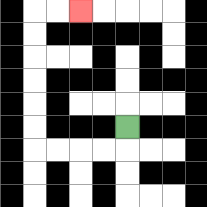{'start': '[5, 5]', 'end': '[3, 0]', 'path_directions': 'D,L,L,L,L,U,U,U,U,U,U,R,R', 'path_coordinates': '[[5, 5], [5, 6], [4, 6], [3, 6], [2, 6], [1, 6], [1, 5], [1, 4], [1, 3], [1, 2], [1, 1], [1, 0], [2, 0], [3, 0]]'}